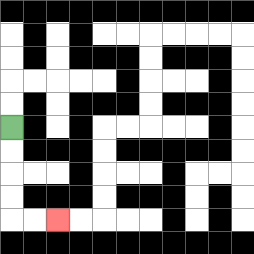{'start': '[0, 5]', 'end': '[2, 9]', 'path_directions': 'D,D,D,D,R,R', 'path_coordinates': '[[0, 5], [0, 6], [0, 7], [0, 8], [0, 9], [1, 9], [2, 9]]'}